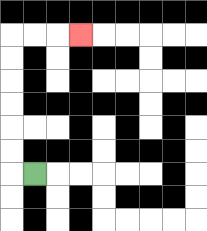{'start': '[1, 7]', 'end': '[3, 1]', 'path_directions': 'L,U,U,U,U,U,U,R,R,R', 'path_coordinates': '[[1, 7], [0, 7], [0, 6], [0, 5], [0, 4], [0, 3], [0, 2], [0, 1], [1, 1], [2, 1], [3, 1]]'}